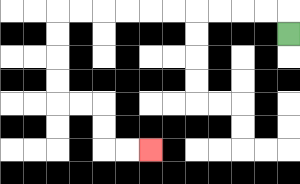{'start': '[12, 1]', 'end': '[6, 6]', 'path_directions': 'U,L,L,L,L,L,L,L,L,L,L,D,D,D,D,R,R,D,D,R,R', 'path_coordinates': '[[12, 1], [12, 0], [11, 0], [10, 0], [9, 0], [8, 0], [7, 0], [6, 0], [5, 0], [4, 0], [3, 0], [2, 0], [2, 1], [2, 2], [2, 3], [2, 4], [3, 4], [4, 4], [4, 5], [4, 6], [5, 6], [6, 6]]'}